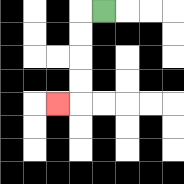{'start': '[4, 0]', 'end': '[2, 4]', 'path_directions': 'L,D,D,D,D,L', 'path_coordinates': '[[4, 0], [3, 0], [3, 1], [3, 2], [3, 3], [3, 4], [2, 4]]'}